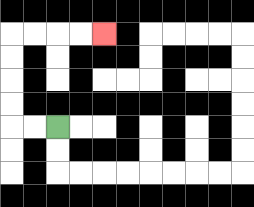{'start': '[2, 5]', 'end': '[4, 1]', 'path_directions': 'L,L,U,U,U,U,R,R,R,R', 'path_coordinates': '[[2, 5], [1, 5], [0, 5], [0, 4], [0, 3], [0, 2], [0, 1], [1, 1], [2, 1], [3, 1], [4, 1]]'}